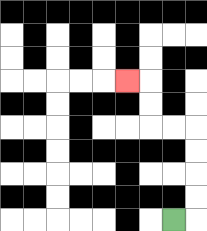{'start': '[7, 9]', 'end': '[5, 3]', 'path_directions': 'R,U,U,U,U,L,L,U,U,L', 'path_coordinates': '[[7, 9], [8, 9], [8, 8], [8, 7], [8, 6], [8, 5], [7, 5], [6, 5], [6, 4], [6, 3], [5, 3]]'}